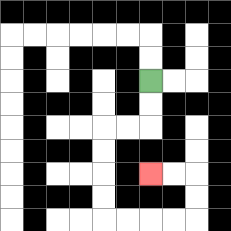{'start': '[6, 3]', 'end': '[6, 7]', 'path_directions': 'D,D,L,L,D,D,D,D,R,R,R,R,U,U,L,L', 'path_coordinates': '[[6, 3], [6, 4], [6, 5], [5, 5], [4, 5], [4, 6], [4, 7], [4, 8], [4, 9], [5, 9], [6, 9], [7, 9], [8, 9], [8, 8], [8, 7], [7, 7], [6, 7]]'}